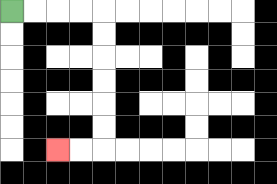{'start': '[0, 0]', 'end': '[2, 6]', 'path_directions': 'R,R,R,R,D,D,D,D,D,D,L,L', 'path_coordinates': '[[0, 0], [1, 0], [2, 0], [3, 0], [4, 0], [4, 1], [4, 2], [4, 3], [4, 4], [4, 5], [4, 6], [3, 6], [2, 6]]'}